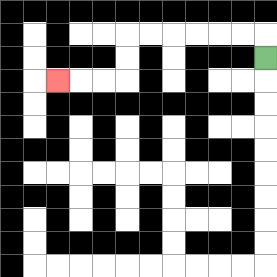{'start': '[11, 2]', 'end': '[2, 3]', 'path_directions': 'U,L,L,L,L,L,L,D,D,L,L,L', 'path_coordinates': '[[11, 2], [11, 1], [10, 1], [9, 1], [8, 1], [7, 1], [6, 1], [5, 1], [5, 2], [5, 3], [4, 3], [3, 3], [2, 3]]'}